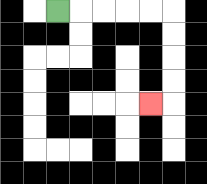{'start': '[2, 0]', 'end': '[6, 4]', 'path_directions': 'R,R,R,R,R,D,D,D,D,L', 'path_coordinates': '[[2, 0], [3, 0], [4, 0], [5, 0], [6, 0], [7, 0], [7, 1], [7, 2], [7, 3], [7, 4], [6, 4]]'}